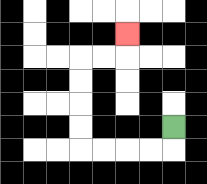{'start': '[7, 5]', 'end': '[5, 1]', 'path_directions': 'D,L,L,L,L,U,U,U,U,R,R,U', 'path_coordinates': '[[7, 5], [7, 6], [6, 6], [5, 6], [4, 6], [3, 6], [3, 5], [3, 4], [3, 3], [3, 2], [4, 2], [5, 2], [5, 1]]'}